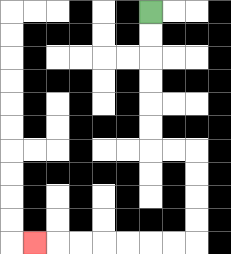{'start': '[6, 0]', 'end': '[1, 10]', 'path_directions': 'D,D,D,D,D,D,R,R,D,D,D,D,L,L,L,L,L,L,L', 'path_coordinates': '[[6, 0], [6, 1], [6, 2], [6, 3], [6, 4], [6, 5], [6, 6], [7, 6], [8, 6], [8, 7], [8, 8], [8, 9], [8, 10], [7, 10], [6, 10], [5, 10], [4, 10], [3, 10], [2, 10], [1, 10]]'}